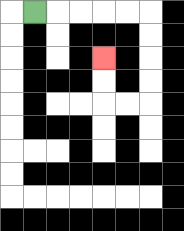{'start': '[1, 0]', 'end': '[4, 2]', 'path_directions': 'R,R,R,R,R,D,D,D,D,L,L,U,U', 'path_coordinates': '[[1, 0], [2, 0], [3, 0], [4, 0], [5, 0], [6, 0], [6, 1], [6, 2], [6, 3], [6, 4], [5, 4], [4, 4], [4, 3], [4, 2]]'}